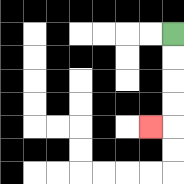{'start': '[7, 1]', 'end': '[6, 5]', 'path_directions': 'D,D,D,D,L', 'path_coordinates': '[[7, 1], [7, 2], [7, 3], [7, 4], [7, 5], [6, 5]]'}